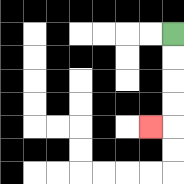{'start': '[7, 1]', 'end': '[6, 5]', 'path_directions': 'D,D,D,D,L', 'path_coordinates': '[[7, 1], [7, 2], [7, 3], [7, 4], [7, 5], [6, 5]]'}